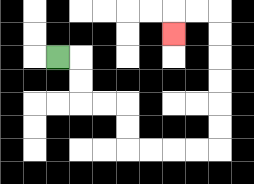{'start': '[2, 2]', 'end': '[7, 1]', 'path_directions': 'R,D,D,R,R,D,D,R,R,R,R,U,U,U,U,U,U,L,L,D', 'path_coordinates': '[[2, 2], [3, 2], [3, 3], [3, 4], [4, 4], [5, 4], [5, 5], [5, 6], [6, 6], [7, 6], [8, 6], [9, 6], [9, 5], [9, 4], [9, 3], [9, 2], [9, 1], [9, 0], [8, 0], [7, 0], [7, 1]]'}